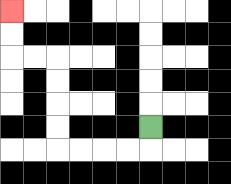{'start': '[6, 5]', 'end': '[0, 0]', 'path_directions': 'D,L,L,L,L,U,U,U,U,L,L,U,U', 'path_coordinates': '[[6, 5], [6, 6], [5, 6], [4, 6], [3, 6], [2, 6], [2, 5], [2, 4], [2, 3], [2, 2], [1, 2], [0, 2], [0, 1], [0, 0]]'}